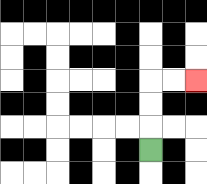{'start': '[6, 6]', 'end': '[8, 3]', 'path_directions': 'U,U,U,R,R', 'path_coordinates': '[[6, 6], [6, 5], [6, 4], [6, 3], [7, 3], [8, 3]]'}